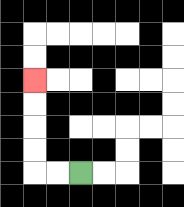{'start': '[3, 7]', 'end': '[1, 3]', 'path_directions': 'L,L,U,U,U,U', 'path_coordinates': '[[3, 7], [2, 7], [1, 7], [1, 6], [1, 5], [1, 4], [1, 3]]'}